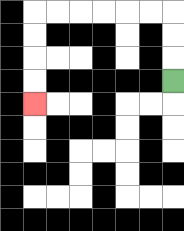{'start': '[7, 3]', 'end': '[1, 4]', 'path_directions': 'U,U,U,L,L,L,L,L,L,D,D,D,D', 'path_coordinates': '[[7, 3], [7, 2], [7, 1], [7, 0], [6, 0], [5, 0], [4, 0], [3, 0], [2, 0], [1, 0], [1, 1], [1, 2], [1, 3], [1, 4]]'}